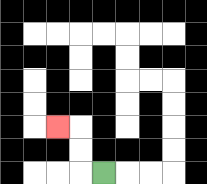{'start': '[4, 7]', 'end': '[2, 5]', 'path_directions': 'L,U,U,L', 'path_coordinates': '[[4, 7], [3, 7], [3, 6], [3, 5], [2, 5]]'}